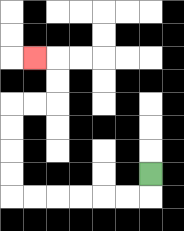{'start': '[6, 7]', 'end': '[1, 2]', 'path_directions': 'D,L,L,L,L,L,L,U,U,U,U,R,R,U,U,L', 'path_coordinates': '[[6, 7], [6, 8], [5, 8], [4, 8], [3, 8], [2, 8], [1, 8], [0, 8], [0, 7], [0, 6], [0, 5], [0, 4], [1, 4], [2, 4], [2, 3], [2, 2], [1, 2]]'}